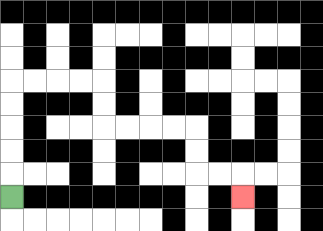{'start': '[0, 8]', 'end': '[10, 8]', 'path_directions': 'U,U,U,U,U,R,R,R,R,D,D,R,R,R,R,D,D,R,R,D', 'path_coordinates': '[[0, 8], [0, 7], [0, 6], [0, 5], [0, 4], [0, 3], [1, 3], [2, 3], [3, 3], [4, 3], [4, 4], [4, 5], [5, 5], [6, 5], [7, 5], [8, 5], [8, 6], [8, 7], [9, 7], [10, 7], [10, 8]]'}